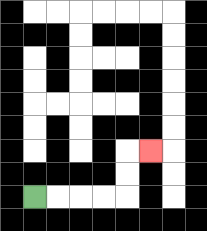{'start': '[1, 8]', 'end': '[6, 6]', 'path_directions': 'R,R,R,R,U,U,R', 'path_coordinates': '[[1, 8], [2, 8], [3, 8], [4, 8], [5, 8], [5, 7], [5, 6], [6, 6]]'}